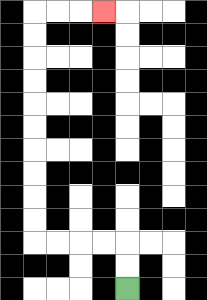{'start': '[5, 12]', 'end': '[4, 0]', 'path_directions': 'U,U,L,L,L,L,U,U,U,U,U,U,U,U,U,U,R,R,R', 'path_coordinates': '[[5, 12], [5, 11], [5, 10], [4, 10], [3, 10], [2, 10], [1, 10], [1, 9], [1, 8], [1, 7], [1, 6], [1, 5], [1, 4], [1, 3], [1, 2], [1, 1], [1, 0], [2, 0], [3, 0], [4, 0]]'}